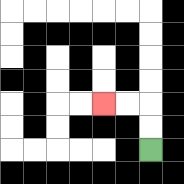{'start': '[6, 6]', 'end': '[4, 4]', 'path_directions': 'U,U,L,L', 'path_coordinates': '[[6, 6], [6, 5], [6, 4], [5, 4], [4, 4]]'}